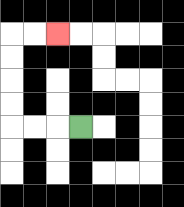{'start': '[3, 5]', 'end': '[2, 1]', 'path_directions': 'L,L,L,U,U,U,U,R,R', 'path_coordinates': '[[3, 5], [2, 5], [1, 5], [0, 5], [0, 4], [0, 3], [0, 2], [0, 1], [1, 1], [2, 1]]'}